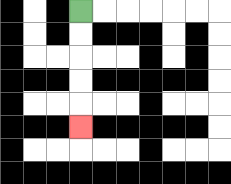{'start': '[3, 0]', 'end': '[3, 5]', 'path_directions': 'D,D,D,D,D', 'path_coordinates': '[[3, 0], [3, 1], [3, 2], [3, 3], [3, 4], [3, 5]]'}